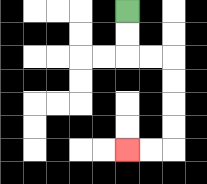{'start': '[5, 0]', 'end': '[5, 6]', 'path_directions': 'D,D,R,R,D,D,D,D,L,L', 'path_coordinates': '[[5, 0], [5, 1], [5, 2], [6, 2], [7, 2], [7, 3], [7, 4], [7, 5], [7, 6], [6, 6], [5, 6]]'}